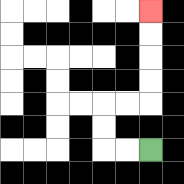{'start': '[6, 6]', 'end': '[6, 0]', 'path_directions': 'L,L,U,U,R,R,U,U,U,U', 'path_coordinates': '[[6, 6], [5, 6], [4, 6], [4, 5], [4, 4], [5, 4], [6, 4], [6, 3], [6, 2], [6, 1], [6, 0]]'}